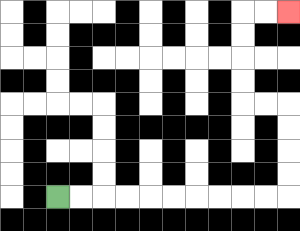{'start': '[2, 8]', 'end': '[12, 0]', 'path_directions': 'R,R,R,R,R,R,R,R,R,R,U,U,U,U,L,L,U,U,U,U,R,R', 'path_coordinates': '[[2, 8], [3, 8], [4, 8], [5, 8], [6, 8], [7, 8], [8, 8], [9, 8], [10, 8], [11, 8], [12, 8], [12, 7], [12, 6], [12, 5], [12, 4], [11, 4], [10, 4], [10, 3], [10, 2], [10, 1], [10, 0], [11, 0], [12, 0]]'}